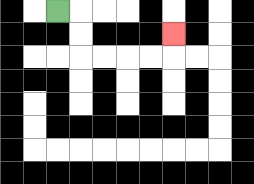{'start': '[2, 0]', 'end': '[7, 1]', 'path_directions': 'R,D,D,R,R,R,R,U', 'path_coordinates': '[[2, 0], [3, 0], [3, 1], [3, 2], [4, 2], [5, 2], [6, 2], [7, 2], [7, 1]]'}